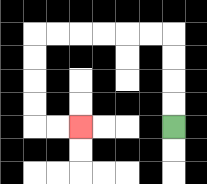{'start': '[7, 5]', 'end': '[3, 5]', 'path_directions': 'U,U,U,U,L,L,L,L,L,L,D,D,D,D,R,R', 'path_coordinates': '[[7, 5], [7, 4], [7, 3], [7, 2], [7, 1], [6, 1], [5, 1], [4, 1], [3, 1], [2, 1], [1, 1], [1, 2], [1, 3], [1, 4], [1, 5], [2, 5], [3, 5]]'}